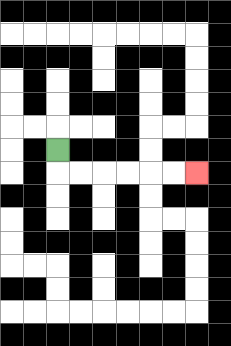{'start': '[2, 6]', 'end': '[8, 7]', 'path_directions': 'D,R,R,R,R,R,R', 'path_coordinates': '[[2, 6], [2, 7], [3, 7], [4, 7], [5, 7], [6, 7], [7, 7], [8, 7]]'}